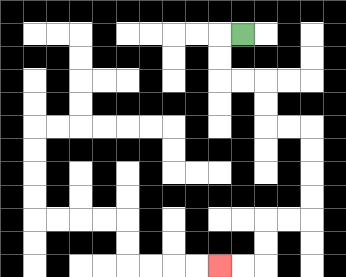{'start': '[10, 1]', 'end': '[9, 11]', 'path_directions': 'L,D,D,R,R,D,D,R,R,D,D,D,D,L,L,D,D,L,L', 'path_coordinates': '[[10, 1], [9, 1], [9, 2], [9, 3], [10, 3], [11, 3], [11, 4], [11, 5], [12, 5], [13, 5], [13, 6], [13, 7], [13, 8], [13, 9], [12, 9], [11, 9], [11, 10], [11, 11], [10, 11], [9, 11]]'}